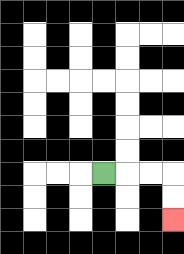{'start': '[4, 7]', 'end': '[7, 9]', 'path_directions': 'R,R,R,D,D', 'path_coordinates': '[[4, 7], [5, 7], [6, 7], [7, 7], [7, 8], [7, 9]]'}